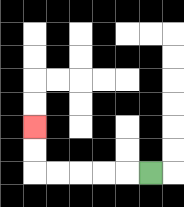{'start': '[6, 7]', 'end': '[1, 5]', 'path_directions': 'L,L,L,L,L,U,U', 'path_coordinates': '[[6, 7], [5, 7], [4, 7], [3, 7], [2, 7], [1, 7], [1, 6], [1, 5]]'}